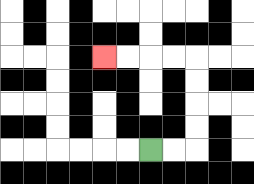{'start': '[6, 6]', 'end': '[4, 2]', 'path_directions': 'R,R,U,U,U,U,L,L,L,L', 'path_coordinates': '[[6, 6], [7, 6], [8, 6], [8, 5], [8, 4], [8, 3], [8, 2], [7, 2], [6, 2], [5, 2], [4, 2]]'}